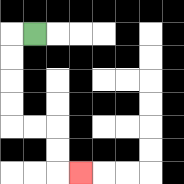{'start': '[1, 1]', 'end': '[3, 7]', 'path_directions': 'L,D,D,D,D,R,R,D,D,R', 'path_coordinates': '[[1, 1], [0, 1], [0, 2], [0, 3], [0, 4], [0, 5], [1, 5], [2, 5], [2, 6], [2, 7], [3, 7]]'}